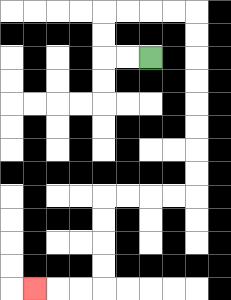{'start': '[6, 2]', 'end': '[1, 12]', 'path_directions': 'L,L,U,U,R,R,R,R,D,D,D,D,D,D,D,D,L,L,L,L,D,D,D,D,L,L,L', 'path_coordinates': '[[6, 2], [5, 2], [4, 2], [4, 1], [4, 0], [5, 0], [6, 0], [7, 0], [8, 0], [8, 1], [8, 2], [8, 3], [8, 4], [8, 5], [8, 6], [8, 7], [8, 8], [7, 8], [6, 8], [5, 8], [4, 8], [4, 9], [4, 10], [4, 11], [4, 12], [3, 12], [2, 12], [1, 12]]'}